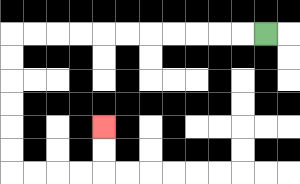{'start': '[11, 1]', 'end': '[4, 5]', 'path_directions': 'L,L,L,L,L,L,L,L,L,L,L,D,D,D,D,D,D,R,R,R,R,U,U', 'path_coordinates': '[[11, 1], [10, 1], [9, 1], [8, 1], [7, 1], [6, 1], [5, 1], [4, 1], [3, 1], [2, 1], [1, 1], [0, 1], [0, 2], [0, 3], [0, 4], [0, 5], [0, 6], [0, 7], [1, 7], [2, 7], [3, 7], [4, 7], [4, 6], [4, 5]]'}